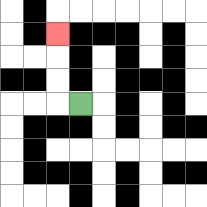{'start': '[3, 4]', 'end': '[2, 1]', 'path_directions': 'L,U,U,U', 'path_coordinates': '[[3, 4], [2, 4], [2, 3], [2, 2], [2, 1]]'}